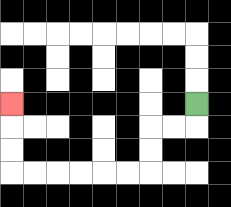{'start': '[8, 4]', 'end': '[0, 4]', 'path_directions': 'D,L,L,D,D,L,L,L,L,L,L,U,U,U', 'path_coordinates': '[[8, 4], [8, 5], [7, 5], [6, 5], [6, 6], [6, 7], [5, 7], [4, 7], [3, 7], [2, 7], [1, 7], [0, 7], [0, 6], [0, 5], [0, 4]]'}